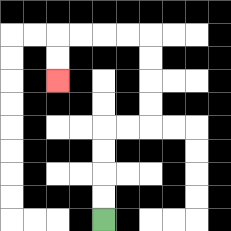{'start': '[4, 9]', 'end': '[2, 3]', 'path_directions': 'U,U,U,U,R,R,U,U,U,U,L,L,L,L,D,D', 'path_coordinates': '[[4, 9], [4, 8], [4, 7], [4, 6], [4, 5], [5, 5], [6, 5], [6, 4], [6, 3], [6, 2], [6, 1], [5, 1], [4, 1], [3, 1], [2, 1], [2, 2], [2, 3]]'}